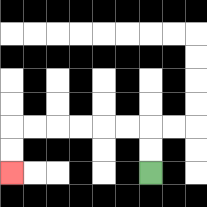{'start': '[6, 7]', 'end': '[0, 7]', 'path_directions': 'U,U,L,L,L,L,L,L,D,D', 'path_coordinates': '[[6, 7], [6, 6], [6, 5], [5, 5], [4, 5], [3, 5], [2, 5], [1, 5], [0, 5], [0, 6], [0, 7]]'}